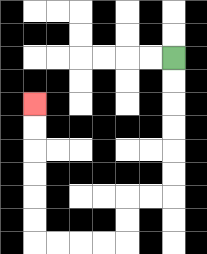{'start': '[7, 2]', 'end': '[1, 4]', 'path_directions': 'D,D,D,D,D,D,L,L,D,D,L,L,L,L,U,U,U,U,U,U', 'path_coordinates': '[[7, 2], [7, 3], [7, 4], [7, 5], [7, 6], [7, 7], [7, 8], [6, 8], [5, 8], [5, 9], [5, 10], [4, 10], [3, 10], [2, 10], [1, 10], [1, 9], [1, 8], [1, 7], [1, 6], [1, 5], [1, 4]]'}